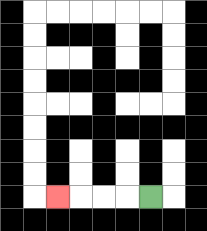{'start': '[6, 8]', 'end': '[2, 8]', 'path_directions': 'L,L,L,L', 'path_coordinates': '[[6, 8], [5, 8], [4, 8], [3, 8], [2, 8]]'}